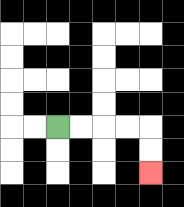{'start': '[2, 5]', 'end': '[6, 7]', 'path_directions': 'R,R,R,R,D,D', 'path_coordinates': '[[2, 5], [3, 5], [4, 5], [5, 5], [6, 5], [6, 6], [6, 7]]'}